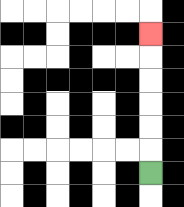{'start': '[6, 7]', 'end': '[6, 1]', 'path_directions': 'U,U,U,U,U,U', 'path_coordinates': '[[6, 7], [6, 6], [6, 5], [6, 4], [6, 3], [6, 2], [6, 1]]'}